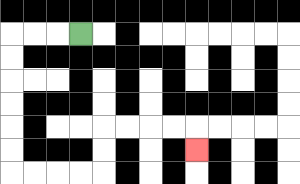{'start': '[3, 1]', 'end': '[8, 6]', 'path_directions': 'L,L,L,D,D,D,D,D,D,R,R,R,R,U,U,R,R,R,R,D', 'path_coordinates': '[[3, 1], [2, 1], [1, 1], [0, 1], [0, 2], [0, 3], [0, 4], [0, 5], [0, 6], [0, 7], [1, 7], [2, 7], [3, 7], [4, 7], [4, 6], [4, 5], [5, 5], [6, 5], [7, 5], [8, 5], [8, 6]]'}